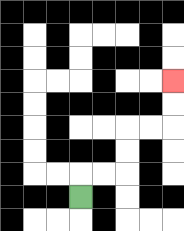{'start': '[3, 8]', 'end': '[7, 3]', 'path_directions': 'U,R,R,U,U,R,R,U,U', 'path_coordinates': '[[3, 8], [3, 7], [4, 7], [5, 7], [5, 6], [5, 5], [6, 5], [7, 5], [7, 4], [7, 3]]'}